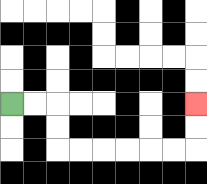{'start': '[0, 4]', 'end': '[8, 4]', 'path_directions': 'R,R,D,D,R,R,R,R,R,R,U,U', 'path_coordinates': '[[0, 4], [1, 4], [2, 4], [2, 5], [2, 6], [3, 6], [4, 6], [5, 6], [6, 6], [7, 6], [8, 6], [8, 5], [8, 4]]'}